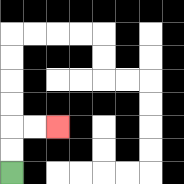{'start': '[0, 7]', 'end': '[2, 5]', 'path_directions': 'U,U,R,R', 'path_coordinates': '[[0, 7], [0, 6], [0, 5], [1, 5], [2, 5]]'}